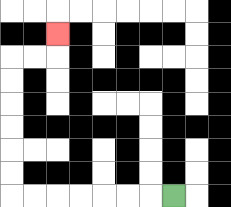{'start': '[7, 8]', 'end': '[2, 1]', 'path_directions': 'L,L,L,L,L,L,L,U,U,U,U,U,U,R,R,U', 'path_coordinates': '[[7, 8], [6, 8], [5, 8], [4, 8], [3, 8], [2, 8], [1, 8], [0, 8], [0, 7], [0, 6], [0, 5], [0, 4], [0, 3], [0, 2], [1, 2], [2, 2], [2, 1]]'}